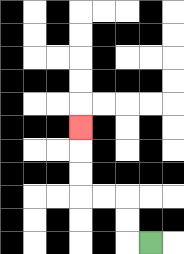{'start': '[6, 10]', 'end': '[3, 5]', 'path_directions': 'L,U,U,L,L,U,U,U', 'path_coordinates': '[[6, 10], [5, 10], [5, 9], [5, 8], [4, 8], [3, 8], [3, 7], [3, 6], [3, 5]]'}